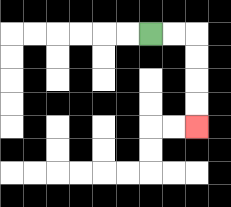{'start': '[6, 1]', 'end': '[8, 5]', 'path_directions': 'R,R,D,D,D,D', 'path_coordinates': '[[6, 1], [7, 1], [8, 1], [8, 2], [8, 3], [8, 4], [8, 5]]'}